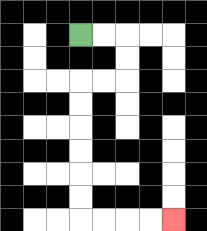{'start': '[3, 1]', 'end': '[7, 9]', 'path_directions': 'R,R,D,D,L,L,D,D,D,D,D,D,R,R,R,R', 'path_coordinates': '[[3, 1], [4, 1], [5, 1], [5, 2], [5, 3], [4, 3], [3, 3], [3, 4], [3, 5], [3, 6], [3, 7], [3, 8], [3, 9], [4, 9], [5, 9], [6, 9], [7, 9]]'}